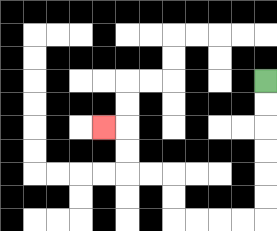{'start': '[11, 3]', 'end': '[4, 5]', 'path_directions': 'D,D,D,D,D,D,L,L,L,L,U,U,L,L,U,U,L', 'path_coordinates': '[[11, 3], [11, 4], [11, 5], [11, 6], [11, 7], [11, 8], [11, 9], [10, 9], [9, 9], [8, 9], [7, 9], [7, 8], [7, 7], [6, 7], [5, 7], [5, 6], [5, 5], [4, 5]]'}